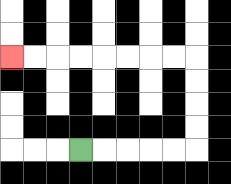{'start': '[3, 6]', 'end': '[0, 2]', 'path_directions': 'R,R,R,R,R,U,U,U,U,L,L,L,L,L,L,L,L', 'path_coordinates': '[[3, 6], [4, 6], [5, 6], [6, 6], [7, 6], [8, 6], [8, 5], [8, 4], [8, 3], [8, 2], [7, 2], [6, 2], [5, 2], [4, 2], [3, 2], [2, 2], [1, 2], [0, 2]]'}